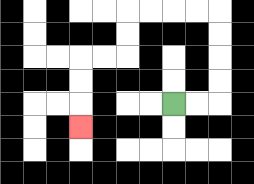{'start': '[7, 4]', 'end': '[3, 5]', 'path_directions': 'R,R,U,U,U,U,L,L,L,L,D,D,L,L,D,D,D', 'path_coordinates': '[[7, 4], [8, 4], [9, 4], [9, 3], [9, 2], [9, 1], [9, 0], [8, 0], [7, 0], [6, 0], [5, 0], [5, 1], [5, 2], [4, 2], [3, 2], [3, 3], [3, 4], [3, 5]]'}